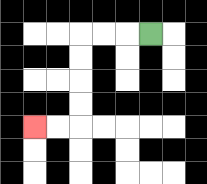{'start': '[6, 1]', 'end': '[1, 5]', 'path_directions': 'L,L,L,D,D,D,D,L,L', 'path_coordinates': '[[6, 1], [5, 1], [4, 1], [3, 1], [3, 2], [3, 3], [3, 4], [3, 5], [2, 5], [1, 5]]'}